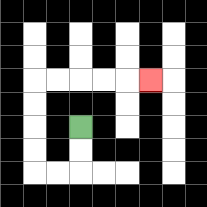{'start': '[3, 5]', 'end': '[6, 3]', 'path_directions': 'D,D,L,L,U,U,U,U,R,R,R,R,R', 'path_coordinates': '[[3, 5], [3, 6], [3, 7], [2, 7], [1, 7], [1, 6], [1, 5], [1, 4], [1, 3], [2, 3], [3, 3], [4, 3], [5, 3], [6, 3]]'}